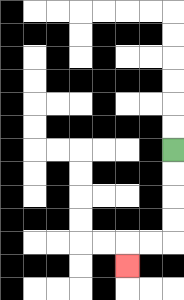{'start': '[7, 6]', 'end': '[5, 11]', 'path_directions': 'D,D,D,D,L,L,D', 'path_coordinates': '[[7, 6], [7, 7], [7, 8], [7, 9], [7, 10], [6, 10], [5, 10], [5, 11]]'}